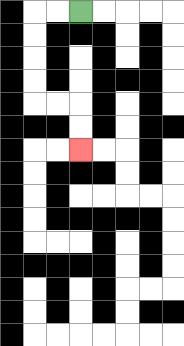{'start': '[3, 0]', 'end': '[3, 6]', 'path_directions': 'L,L,D,D,D,D,R,R,D,D', 'path_coordinates': '[[3, 0], [2, 0], [1, 0], [1, 1], [1, 2], [1, 3], [1, 4], [2, 4], [3, 4], [3, 5], [3, 6]]'}